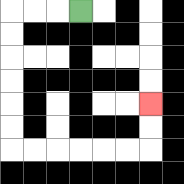{'start': '[3, 0]', 'end': '[6, 4]', 'path_directions': 'L,L,L,D,D,D,D,D,D,R,R,R,R,R,R,U,U', 'path_coordinates': '[[3, 0], [2, 0], [1, 0], [0, 0], [0, 1], [0, 2], [0, 3], [0, 4], [0, 5], [0, 6], [1, 6], [2, 6], [3, 6], [4, 6], [5, 6], [6, 6], [6, 5], [6, 4]]'}